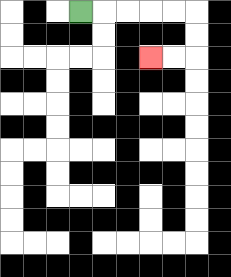{'start': '[3, 0]', 'end': '[6, 2]', 'path_directions': 'R,R,R,R,R,D,D,L,L', 'path_coordinates': '[[3, 0], [4, 0], [5, 0], [6, 0], [7, 0], [8, 0], [8, 1], [8, 2], [7, 2], [6, 2]]'}